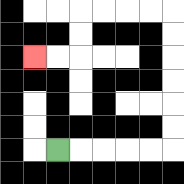{'start': '[2, 6]', 'end': '[1, 2]', 'path_directions': 'R,R,R,R,R,U,U,U,U,U,U,L,L,L,L,D,D,L,L', 'path_coordinates': '[[2, 6], [3, 6], [4, 6], [5, 6], [6, 6], [7, 6], [7, 5], [7, 4], [7, 3], [7, 2], [7, 1], [7, 0], [6, 0], [5, 0], [4, 0], [3, 0], [3, 1], [3, 2], [2, 2], [1, 2]]'}